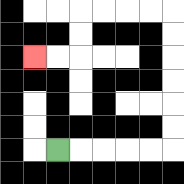{'start': '[2, 6]', 'end': '[1, 2]', 'path_directions': 'R,R,R,R,R,U,U,U,U,U,U,L,L,L,L,D,D,L,L', 'path_coordinates': '[[2, 6], [3, 6], [4, 6], [5, 6], [6, 6], [7, 6], [7, 5], [7, 4], [7, 3], [7, 2], [7, 1], [7, 0], [6, 0], [5, 0], [4, 0], [3, 0], [3, 1], [3, 2], [2, 2], [1, 2]]'}